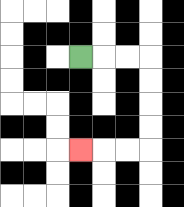{'start': '[3, 2]', 'end': '[3, 6]', 'path_directions': 'R,R,R,D,D,D,D,L,L,L', 'path_coordinates': '[[3, 2], [4, 2], [5, 2], [6, 2], [6, 3], [6, 4], [6, 5], [6, 6], [5, 6], [4, 6], [3, 6]]'}